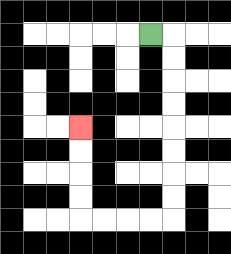{'start': '[6, 1]', 'end': '[3, 5]', 'path_directions': 'R,D,D,D,D,D,D,D,D,L,L,L,L,U,U,U,U', 'path_coordinates': '[[6, 1], [7, 1], [7, 2], [7, 3], [7, 4], [7, 5], [7, 6], [7, 7], [7, 8], [7, 9], [6, 9], [5, 9], [4, 9], [3, 9], [3, 8], [3, 7], [3, 6], [3, 5]]'}